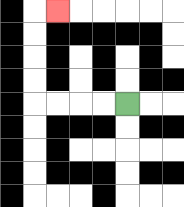{'start': '[5, 4]', 'end': '[2, 0]', 'path_directions': 'L,L,L,L,U,U,U,U,R', 'path_coordinates': '[[5, 4], [4, 4], [3, 4], [2, 4], [1, 4], [1, 3], [1, 2], [1, 1], [1, 0], [2, 0]]'}